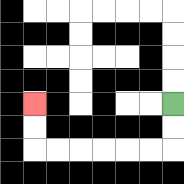{'start': '[7, 4]', 'end': '[1, 4]', 'path_directions': 'D,D,L,L,L,L,L,L,U,U', 'path_coordinates': '[[7, 4], [7, 5], [7, 6], [6, 6], [5, 6], [4, 6], [3, 6], [2, 6], [1, 6], [1, 5], [1, 4]]'}